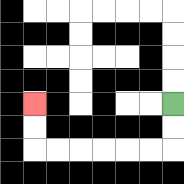{'start': '[7, 4]', 'end': '[1, 4]', 'path_directions': 'D,D,L,L,L,L,L,L,U,U', 'path_coordinates': '[[7, 4], [7, 5], [7, 6], [6, 6], [5, 6], [4, 6], [3, 6], [2, 6], [1, 6], [1, 5], [1, 4]]'}